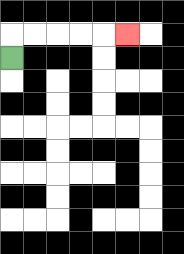{'start': '[0, 2]', 'end': '[5, 1]', 'path_directions': 'U,R,R,R,R,R', 'path_coordinates': '[[0, 2], [0, 1], [1, 1], [2, 1], [3, 1], [4, 1], [5, 1]]'}